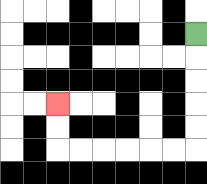{'start': '[8, 1]', 'end': '[2, 4]', 'path_directions': 'D,D,D,D,D,L,L,L,L,L,L,U,U', 'path_coordinates': '[[8, 1], [8, 2], [8, 3], [8, 4], [8, 5], [8, 6], [7, 6], [6, 6], [5, 6], [4, 6], [3, 6], [2, 6], [2, 5], [2, 4]]'}